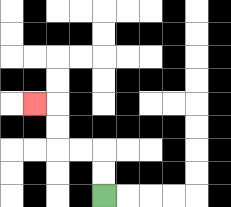{'start': '[4, 8]', 'end': '[1, 4]', 'path_directions': 'U,U,L,L,U,U,L', 'path_coordinates': '[[4, 8], [4, 7], [4, 6], [3, 6], [2, 6], [2, 5], [2, 4], [1, 4]]'}